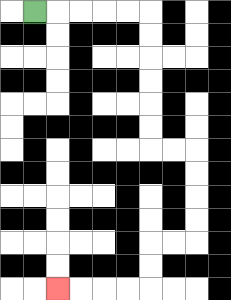{'start': '[1, 0]', 'end': '[2, 12]', 'path_directions': 'R,R,R,R,R,D,D,D,D,D,D,R,R,D,D,D,D,L,L,D,D,L,L,L,L', 'path_coordinates': '[[1, 0], [2, 0], [3, 0], [4, 0], [5, 0], [6, 0], [6, 1], [6, 2], [6, 3], [6, 4], [6, 5], [6, 6], [7, 6], [8, 6], [8, 7], [8, 8], [8, 9], [8, 10], [7, 10], [6, 10], [6, 11], [6, 12], [5, 12], [4, 12], [3, 12], [2, 12]]'}